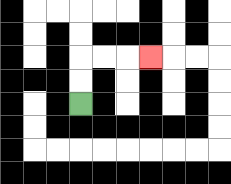{'start': '[3, 4]', 'end': '[6, 2]', 'path_directions': 'U,U,R,R,R', 'path_coordinates': '[[3, 4], [3, 3], [3, 2], [4, 2], [5, 2], [6, 2]]'}